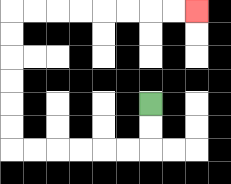{'start': '[6, 4]', 'end': '[8, 0]', 'path_directions': 'D,D,L,L,L,L,L,L,U,U,U,U,U,U,R,R,R,R,R,R,R,R', 'path_coordinates': '[[6, 4], [6, 5], [6, 6], [5, 6], [4, 6], [3, 6], [2, 6], [1, 6], [0, 6], [0, 5], [0, 4], [0, 3], [0, 2], [0, 1], [0, 0], [1, 0], [2, 0], [3, 0], [4, 0], [5, 0], [6, 0], [7, 0], [8, 0]]'}